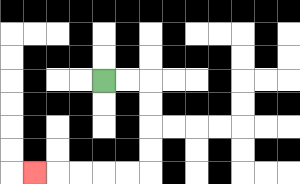{'start': '[4, 3]', 'end': '[1, 7]', 'path_directions': 'R,R,D,D,D,D,L,L,L,L,L', 'path_coordinates': '[[4, 3], [5, 3], [6, 3], [6, 4], [6, 5], [6, 6], [6, 7], [5, 7], [4, 7], [3, 7], [2, 7], [1, 7]]'}